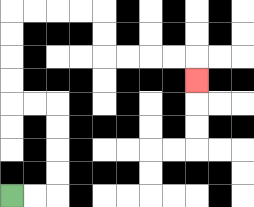{'start': '[0, 8]', 'end': '[8, 3]', 'path_directions': 'R,R,U,U,U,U,L,L,U,U,U,U,R,R,R,R,D,D,R,R,R,R,D', 'path_coordinates': '[[0, 8], [1, 8], [2, 8], [2, 7], [2, 6], [2, 5], [2, 4], [1, 4], [0, 4], [0, 3], [0, 2], [0, 1], [0, 0], [1, 0], [2, 0], [3, 0], [4, 0], [4, 1], [4, 2], [5, 2], [6, 2], [7, 2], [8, 2], [8, 3]]'}